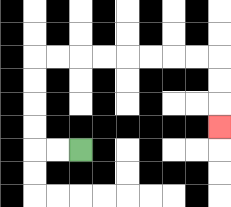{'start': '[3, 6]', 'end': '[9, 5]', 'path_directions': 'L,L,U,U,U,U,R,R,R,R,R,R,R,R,D,D,D', 'path_coordinates': '[[3, 6], [2, 6], [1, 6], [1, 5], [1, 4], [1, 3], [1, 2], [2, 2], [3, 2], [4, 2], [5, 2], [6, 2], [7, 2], [8, 2], [9, 2], [9, 3], [9, 4], [9, 5]]'}